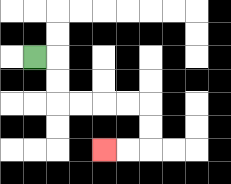{'start': '[1, 2]', 'end': '[4, 6]', 'path_directions': 'R,D,D,R,R,R,R,D,D,L,L', 'path_coordinates': '[[1, 2], [2, 2], [2, 3], [2, 4], [3, 4], [4, 4], [5, 4], [6, 4], [6, 5], [6, 6], [5, 6], [4, 6]]'}